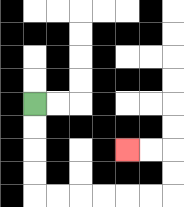{'start': '[1, 4]', 'end': '[5, 6]', 'path_directions': 'D,D,D,D,R,R,R,R,R,R,U,U,L,L', 'path_coordinates': '[[1, 4], [1, 5], [1, 6], [1, 7], [1, 8], [2, 8], [3, 8], [4, 8], [5, 8], [6, 8], [7, 8], [7, 7], [7, 6], [6, 6], [5, 6]]'}